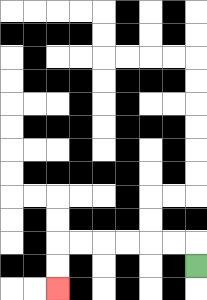{'start': '[8, 11]', 'end': '[2, 12]', 'path_directions': 'U,L,L,L,L,L,L,D,D', 'path_coordinates': '[[8, 11], [8, 10], [7, 10], [6, 10], [5, 10], [4, 10], [3, 10], [2, 10], [2, 11], [2, 12]]'}